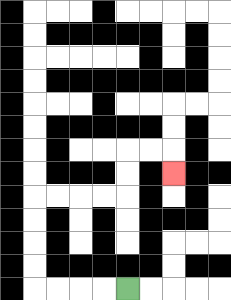{'start': '[5, 12]', 'end': '[7, 7]', 'path_directions': 'L,L,L,L,U,U,U,U,R,R,R,R,U,U,R,R,D', 'path_coordinates': '[[5, 12], [4, 12], [3, 12], [2, 12], [1, 12], [1, 11], [1, 10], [1, 9], [1, 8], [2, 8], [3, 8], [4, 8], [5, 8], [5, 7], [5, 6], [6, 6], [7, 6], [7, 7]]'}